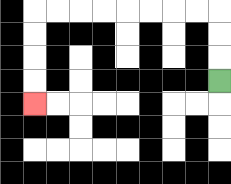{'start': '[9, 3]', 'end': '[1, 4]', 'path_directions': 'U,U,U,L,L,L,L,L,L,L,L,D,D,D,D', 'path_coordinates': '[[9, 3], [9, 2], [9, 1], [9, 0], [8, 0], [7, 0], [6, 0], [5, 0], [4, 0], [3, 0], [2, 0], [1, 0], [1, 1], [1, 2], [1, 3], [1, 4]]'}